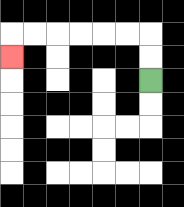{'start': '[6, 3]', 'end': '[0, 2]', 'path_directions': 'U,U,L,L,L,L,L,L,D', 'path_coordinates': '[[6, 3], [6, 2], [6, 1], [5, 1], [4, 1], [3, 1], [2, 1], [1, 1], [0, 1], [0, 2]]'}